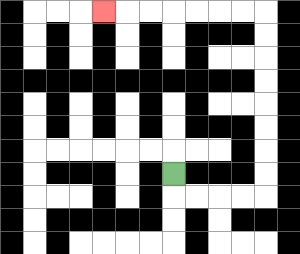{'start': '[7, 7]', 'end': '[4, 0]', 'path_directions': 'D,R,R,R,R,U,U,U,U,U,U,U,U,L,L,L,L,L,L,L', 'path_coordinates': '[[7, 7], [7, 8], [8, 8], [9, 8], [10, 8], [11, 8], [11, 7], [11, 6], [11, 5], [11, 4], [11, 3], [11, 2], [11, 1], [11, 0], [10, 0], [9, 0], [8, 0], [7, 0], [6, 0], [5, 0], [4, 0]]'}